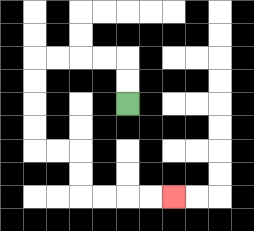{'start': '[5, 4]', 'end': '[7, 8]', 'path_directions': 'U,U,L,L,L,L,D,D,D,D,R,R,D,D,R,R,R,R', 'path_coordinates': '[[5, 4], [5, 3], [5, 2], [4, 2], [3, 2], [2, 2], [1, 2], [1, 3], [1, 4], [1, 5], [1, 6], [2, 6], [3, 6], [3, 7], [3, 8], [4, 8], [5, 8], [6, 8], [7, 8]]'}